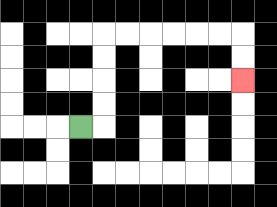{'start': '[3, 5]', 'end': '[10, 3]', 'path_directions': 'R,U,U,U,U,R,R,R,R,R,R,D,D', 'path_coordinates': '[[3, 5], [4, 5], [4, 4], [4, 3], [4, 2], [4, 1], [5, 1], [6, 1], [7, 1], [8, 1], [9, 1], [10, 1], [10, 2], [10, 3]]'}